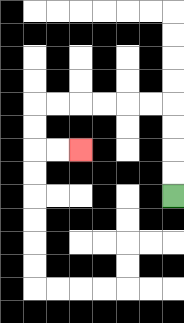{'start': '[7, 8]', 'end': '[3, 6]', 'path_directions': 'U,U,U,U,L,L,L,L,L,L,D,D,R,R', 'path_coordinates': '[[7, 8], [7, 7], [7, 6], [7, 5], [7, 4], [6, 4], [5, 4], [4, 4], [3, 4], [2, 4], [1, 4], [1, 5], [1, 6], [2, 6], [3, 6]]'}